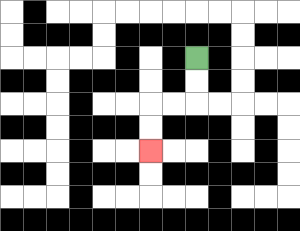{'start': '[8, 2]', 'end': '[6, 6]', 'path_directions': 'D,D,L,L,D,D', 'path_coordinates': '[[8, 2], [8, 3], [8, 4], [7, 4], [6, 4], [6, 5], [6, 6]]'}